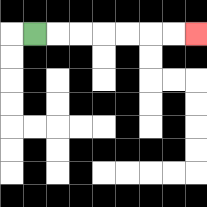{'start': '[1, 1]', 'end': '[8, 1]', 'path_directions': 'R,R,R,R,R,R,R', 'path_coordinates': '[[1, 1], [2, 1], [3, 1], [4, 1], [5, 1], [6, 1], [7, 1], [8, 1]]'}